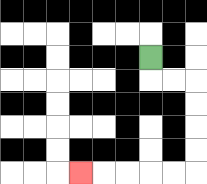{'start': '[6, 2]', 'end': '[3, 7]', 'path_directions': 'D,R,R,D,D,D,D,L,L,L,L,L', 'path_coordinates': '[[6, 2], [6, 3], [7, 3], [8, 3], [8, 4], [8, 5], [8, 6], [8, 7], [7, 7], [6, 7], [5, 7], [4, 7], [3, 7]]'}